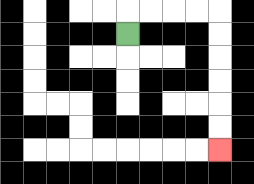{'start': '[5, 1]', 'end': '[9, 6]', 'path_directions': 'U,R,R,R,R,D,D,D,D,D,D', 'path_coordinates': '[[5, 1], [5, 0], [6, 0], [7, 0], [8, 0], [9, 0], [9, 1], [9, 2], [9, 3], [9, 4], [9, 5], [9, 6]]'}